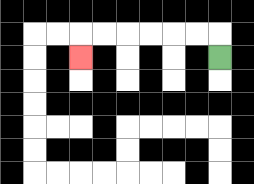{'start': '[9, 2]', 'end': '[3, 2]', 'path_directions': 'U,L,L,L,L,L,L,D', 'path_coordinates': '[[9, 2], [9, 1], [8, 1], [7, 1], [6, 1], [5, 1], [4, 1], [3, 1], [3, 2]]'}